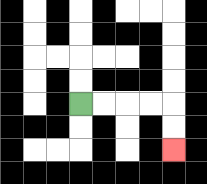{'start': '[3, 4]', 'end': '[7, 6]', 'path_directions': 'R,R,R,R,D,D', 'path_coordinates': '[[3, 4], [4, 4], [5, 4], [6, 4], [7, 4], [7, 5], [7, 6]]'}